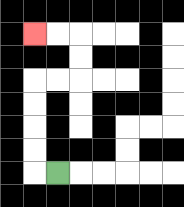{'start': '[2, 7]', 'end': '[1, 1]', 'path_directions': 'L,U,U,U,U,R,R,U,U,L,L', 'path_coordinates': '[[2, 7], [1, 7], [1, 6], [1, 5], [1, 4], [1, 3], [2, 3], [3, 3], [3, 2], [3, 1], [2, 1], [1, 1]]'}